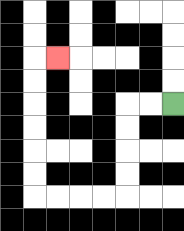{'start': '[7, 4]', 'end': '[2, 2]', 'path_directions': 'L,L,D,D,D,D,L,L,L,L,U,U,U,U,U,U,R', 'path_coordinates': '[[7, 4], [6, 4], [5, 4], [5, 5], [5, 6], [5, 7], [5, 8], [4, 8], [3, 8], [2, 8], [1, 8], [1, 7], [1, 6], [1, 5], [1, 4], [1, 3], [1, 2], [2, 2]]'}